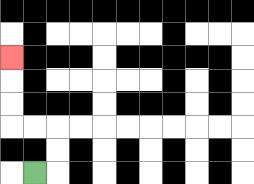{'start': '[1, 7]', 'end': '[0, 2]', 'path_directions': 'R,U,U,L,L,U,U,U', 'path_coordinates': '[[1, 7], [2, 7], [2, 6], [2, 5], [1, 5], [0, 5], [0, 4], [0, 3], [0, 2]]'}